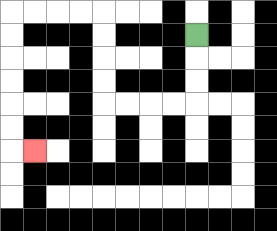{'start': '[8, 1]', 'end': '[1, 6]', 'path_directions': 'D,D,D,L,L,L,L,U,U,U,U,L,L,L,L,D,D,D,D,D,D,R', 'path_coordinates': '[[8, 1], [8, 2], [8, 3], [8, 4], [7, 4], [6, 4], [5, 4], [4, 4], [4, 3], [4, 2], [4, 1], [4, 0], [3, 0], [2, 0], [1, 0], [0, 0], [0, 1], [0, 2], [0, 3], [0, 4], [0, 5], [0, 6], [1, 6]]'}